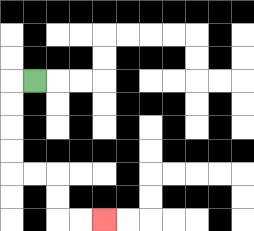{'start': '[1, 3]', 'end': '[4, 9]', 'path_directions': 'L,D,D,D,D,R,R,D,D,R,R', 'path_coordinates': '[[1, 3], [0, 3], [0, 4], [0, 5], [0, 6], [0, 7], [1, 7], [2, 7], [2, 8], [2, 9], [3, 9], [4, 9]]'}